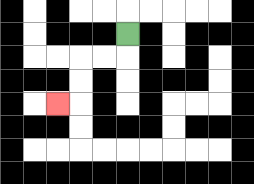{'start': '[5, 1]', 'end': '[2, 4]', 'path_directions': 'D,L,L,D,D,L', 'path_coordinates': '[[5, 1], [5, 2], [4, 2], [3, 2], [3, 3], [3, 4], [2, 4]]'}